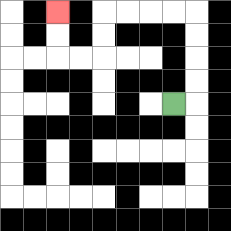{'start': '[7, 4]', 'end': '[2, 0]', 'path_directions': 'R,U,U,U,U,L,L,L,L,D,D,L,L,U,U', 'path_coordinates': '[[7, 4], [8, 4], [8, 3], [8, 2], [8, 1], [8, 0], [7, 0], [6, 0], [5, 0], [4, 0], [4, 1], [4, 2], [3, 2], [2, 2], [2, 1], [2, 0]]'}